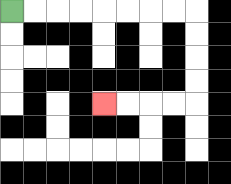{'start': '[0, 0]', 'end': '[4, 4]', 'path_directions': 'R,R,R,R,R,R,R,R,D,D,D,D,L,L,L,L', 'path_coordinates': '[[0, 0], [1, 0], [2, 0], [3, 0], [4, 0], [5, 0], [6, 0], [7, 0], [8, 0], [8, 1], [8, 2], [8, 3], [8, 4], [7, 4], [6, 4], [5, 4], [4, 4]]'}